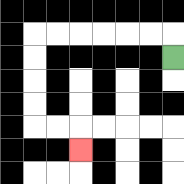{'start': '[7, 2]', 'end': '[3, 6]', 'path_directions': 'U,L,L,L,L,L,L,D,D,D,D,R,R,D', 'path_coordinates': '[[7, 2], [7, 1], [6, 1], [5, 1], [4, 1], [3, 1], [2, 1], [1, 1], [1, 2], [1, 3], [1, 4], [1, 5], [2, 5], [3, 5], [3, 6]]'}